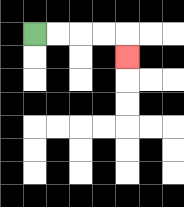{'start': '[1, 1]', 'end': '[5, 2]', 'path_directions': 'R,R,R,R,D', 'path_coordinates': '[[1, 1], [2, 1], [3, 1], [4, 1], [5, 1], [5, 2]]'}